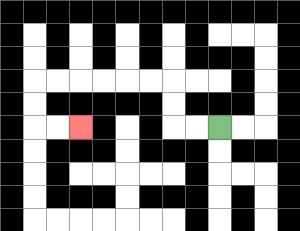{'start': '[9, 5]', 'end': '[3, 5]', 'path_directions': 'L,L,U,U,L,L,L,L,L,L,D,D,R,R', 'path_coordinates': '[[9, 5], [8, 5], [7, 5], [7, 4], [7, 3], [6, 3], [5, 3], [4, 3], [3, 3], [2, 3], [1, 3], [1, 4], [1, 5], [2, 5], [3, 5]]'}